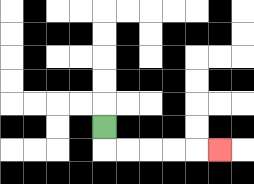{'start': '[4, 5]', 'end': '[9, 6]', 'path_directions': 'D,R,R,R,R,R', 'path_coordinates': '[[4, 5], [4, 6], [5, 6], [6, 6], [7, 6], [8, 6], [9, 6]]'}